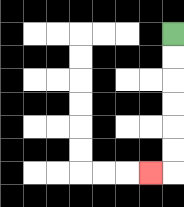{'start': '[7, 1]', 'end': '[6, 7]', 'path_directions': 'D,D,D,D,D,D,L', 'path_coordinates': '[[7, 1], [7, 2], [7, 3], [7, 4], [7, 5], [7, 6], [7, 7], [6, 7]]'}